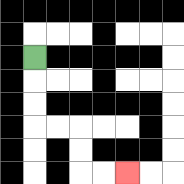{'start': '[1, 2]', 'end': '[5, 7]', 'path_directions': 'D,D,D,R,R,D,D,R,R', 'path_coordinates': '[[1, 2], [1, 3], [1, 4], [1, 5], [2, 5], [3, 5], [3, 6], [3, 7], [4, 7], [5, 7]]'}